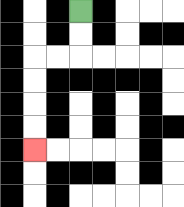{'start': '[3, 0]', 'end': '[1, 6]', 'path_directions': 'D,D,L,L,D,D,D,D', 'path_coordinates': '[[3, 0], [3, 1], [3, 2], [2, 2], [1, 2], [1, 3], [1, 4], [1, 5], [1, 6]]'}